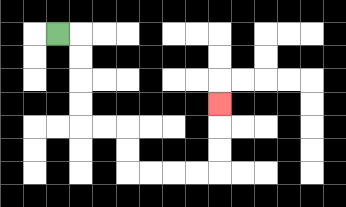{'start': '[2, 1]', 'end': '[9, 4]', 'path_directions': 'R,D,D,D,D,R,R,D,D,R,R,R,R,U,U,U', 'path_coordinates': '[[2, 1], [3, 1], [3, 2], [3, 3], [3, 4], [3, 5], [4, 5], [5, 5], [5, 6], [5, 7], [6, 7], [7, 7], [8, 7], [9, 7], [9, 6], [9, 5], [9, 4]]'}